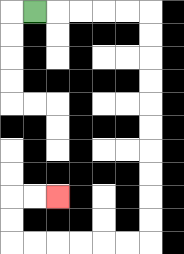{'start': '[1, 0]', 'end': '[2, 8]', 'path_directions': 'R,R,R,R,R,D,D,D,D,D,D,D,D,D,D,L,L,L,L,L,L,U,U,R,R', 'path_coordinates': '[[1, 0], [2, 0], [3, 0], [4, 0], [5, 0], [6, 0], [6, 1], [6, 2], [6, 3], [6, 4], [6, 5], [6, 6], [6, 7], [6, 8], [6, 9], [6, 10], [5, 10], [4, 10], [3, 10], [2, 10], [1, 10], [0, 10], [0, 9], [0, 8], [1, 8], [2, 8]]'}